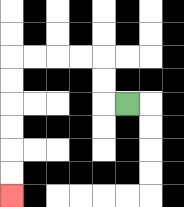{'start': '[5, 4]', 'end': '[0, 8]', 'path_directions': 'L,U,U,L,L,L,L,D,D,D,D,D,D', 'path_coordinates': '[[5, 4], [4, 4], [4, 3], [4, 2], [3, 2], [2, 2], [1, 2], [0, 2], [0, 3], [0, 4], [0, 5], [0, 6], [0, 7], [0, 8]]'}